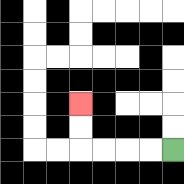{'start': '[7, 6]', 'end': '[3, 4]', 'path_directions': 'L,L,L,L,U,U', 'path_coordinates': '[[7, 6], [6, 6], [5, 6], [4, 6], [3, 6], [3, 5], [3, 4]]'}